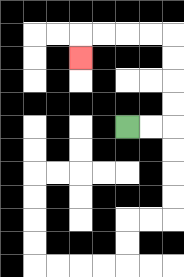{'start': '[5, 5]', 'end': '[3, 2]', 'path_directions': 'R,R,U,U,U,U,L,L,L,L,D', 'path_coordinates': '[[5, 5], [6, 5], [7, 5], [7, 4], [7, 3], [7, 2], [7, 1], [6, 1], [5, 1], [4, 1], [3, 1], [3, 2]]'}